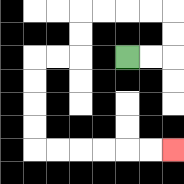{'start': '[5, 2]', 'end': '[7, 6]', 'path_directions': 'R,R,U,U,L,L,L,L,D,D,L,L,D,D,D,D,R,R,R,R,R,R', 'path_coordinates': '[[5, 2], [6, 2], [7, 2], [7, 1], [7, 0], [6, 0], [5, 0], [4, 0], [3, 0], [3, 1], [3, 2], [2, 2], [1, 2], [1, 3], [1, 4], [1, 5], [1, 6], [2, 6], [3, 6], [4, 6], [5, 6], [6, 6], [7, 6]]'}